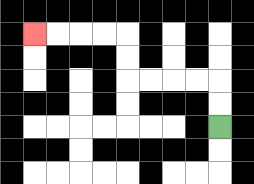{'start': '[9, 5]', 'end': '[1, 1]', 'path_directions': 'U,U,L,L,L,L,U,U,L,L,L,L', 'path_coordinates': '[[9, 5], [9, 4], [9, 3], [8, 3], [7, 3], [6, 3], [5, 3], [5, 2], [5, 1], [4, 1], [3, 1], [2, 1], [1, 1]]'}